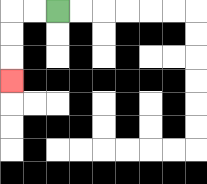{'start': '[2, 0]', 'end': '[0, 3]', 'path_directions': 'L,L,D,D,D', 'path_coordinates': '[[2, 0], [1, 0], [0, 0], [0, 1], [0, 2], [0, 3]]'}